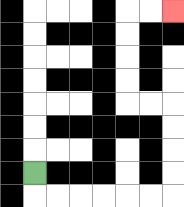{'start': '[1, 7]', 'end': '[7, 0]', 'path_directions': 'D,R,R,R,R,R,R,U,U,U,U,L,L,U,U,U,U,R,R', 'path_coordinates': '[[1, 7], [1, 8], [2, 8], [3, 8], [4, 8], [5, 8], [6, 8], [7, 8], [7, 7], [7, 6], [7, 5], [7, 4], [6, 4], [5, 4], [5, 3], [5, 2], [5, 1], [5, 0], [6, 0], [7, 0]]'}